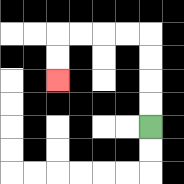{'start': '[6, 5]', 'end': '[2, 3]', 'path_directions': 'U,U,U,U,L,L,L,L,D,D', 'path_coordinates': '[[6, 5], [6, 4], [6, 3], [6, 2], [6, 1], [5, 1], [4, 1], [3, 1], [2, 1], [2, 2], [2, 3]]'}